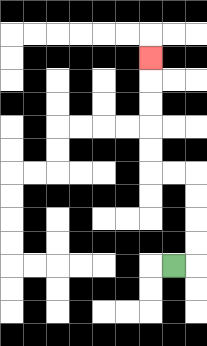{'start': '[7, 11]', 'end': '[6, 2]', 'path_directions': 'R,U,U,U,U,L,L,U,U,U,U,U', 'path_coordinates': '[[7, 11], [8, 11], [8, 10], [8, 9], [8, 8], [8, 7], [7, 7], [6, 7], [6, 6], [6, 5], [6, 4], [6, 3], [6, 2]]'}